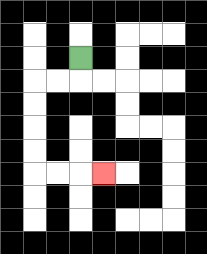{'start': '[3, 2]', 'end': '[4, 7]', 'path_directions': 'D,L,L,D,D,D,D,R,R,R', 'path_coordinates': '[[3, 2], [3, 3], [2, 3], [1, 3], [1, 4], [1, 5], [1, 6], [1, 7], [2, 7], [3, 7], [4, 7]]'}